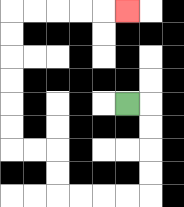{'start': '[5, 4]', 'end': '[5, 0]', 'path_directions': 'R,D,D,D,D,L,L,L,L,U,U,L,L,U,U,U,U,U,U,R,R,R,R,R', 'path_coordinates': '[[5, 4], [6, 4], [6, 5], [6, 6], [6, 7], [6, 8], [5, 8], [4, 8], [3, 8], [2, 8], [2, 7], [2, 6], [1, 6], [0, 6], [0, 5], [0, 4], [0, 3], [0, 2], [0, 1], [0, 0], [1, 0], [2, 0], [3, 0], [4, 0], [5, 0]]'}